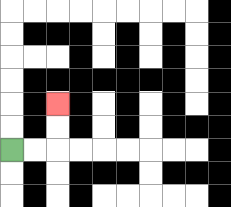{'start': '[0, 6]', 'end': '[2, 4]', 'path_directions': 'R,R,U,U', 'path_coordinates': '[[0, 6], [1, 6], [2, 6], [2, 5], [2, 4]]'}